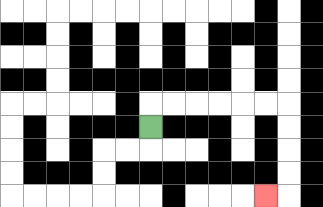{'start': '[6, 5]', 'end': '[11, 8]', 'path_directions': 'U,R,R,R,R,R,R,D,D,D,D,L', 'path_coordinates': '[[6, 5], [6, 4], [7, 4], [8, 4], [9, 4], [10, 4], [11, 4], [12, 4], [12, 5], [12, 6], [12, 7], [12, 8], [11, 8]]'}